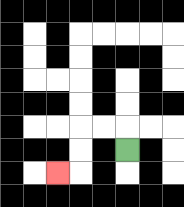{'start': '[5, 6]', 'end': '[2, 7]', 'path_directions': 'U,L,L,D,D,L', 'path_coordinates': '[[5, 6], [5, 5], [4, 5], [3, 5], [3, 6], [3, 7], [2, 7]]'}